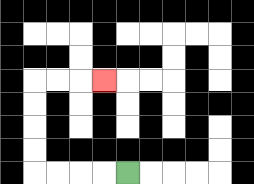{'start': '[5, 7]', 'end': '[4, 3]', 'path_directions': 'L,L,L,L,U,U,U,U,R,R,R', 'path_coordinates': '[[5, 7], [4, 7], [3, 7], [2, 7], [1, 7], [1, 6], [1, 5], [1, 4], [1, 3], [2, 3], [3, 3], [4, 3]]'}